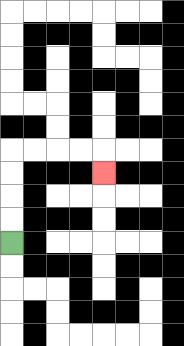{'start': '[0, 10]', 'end': '[4, 7]', 'path_directions': 'U,U,U,U,R,R,R,R,D', 'path_coordinates': '[[0, 10], [0, 9], [0, 8], [0, 7], [0, 6], [1, 6], [2, 6], [3, 6], [4, 6], [4, 7]]'}